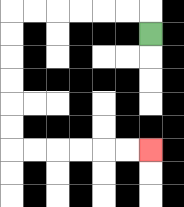{'start': '[6, 1]', 'end': '[6, 6]', 'path_directions': 'U,L,L,L,L,L,L,D,D,D,D,D,D,R,R,R,R,R,R', 'path_coordinates': '[[6, 1], [6, 0], [5, 0], [4, 0], [3, 0], [2, 0], [1, 0], [0, 0], [0, 1], [0, 2], [0, 3], [0, 4], [0, 5], [0, 6], [1, 6], [2, 6], [3, 6], [4, 6], [5, 6], [6, 6]]'}